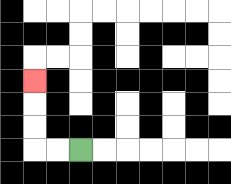{'start': '[3, 6]', 'end': '[1, 3]', 'path_directions': 'L,L,U,U,U', 'path_coordinates': '[[3, 6], [2, 6], [1, 6], [1, 5], [1, 4], [1, 3]]'}